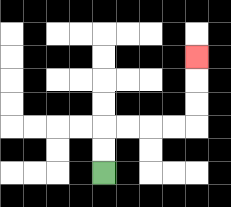{'start': '[4, 7]', 'end': '[8, 2]', 'path_directions': 'U,U,R,R,R,R,U,U,U', 'path_coordinates': '[[4, 7], [4, 6], [4, 5], [5, 5], [6, 5], [7, 5], [8, 5], [8, 4], [8, 3], [8, 2]]'}